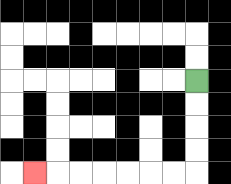{'start': '[8, 3]', 'end': '[1, 7]', 'path_directions': 'D,D,D,D,L,L,L,L,L,L,L', 'path_coordinates': '[[8, 3], [8, 4], [8, 5], [8, 6], [8, 7], [7, 7], [6, 7], [5, 7], [4, 7], [3, 7], [2, 7], [1, 7]]'}